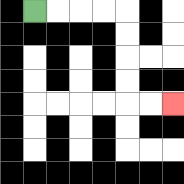{'start': '[1, 0]', 'end': '[7, 4]', 'path_directions': 'R,R,R,R,D,D,D,D,R,R', 'path_coordinates': '[[1, 0], [2, 0], [3, 0], [4, 0], [5, 0], [5, 1], [5, 2], [5, 3], [5, 4], [6, 4], [7, 4]]'}